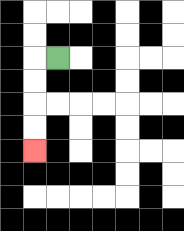{'start': '[2, 2]', 'end': '[1, 6]', 'path_directions': 'L,D,D,D,D', 'path_coordinates': '[[2, 2], [1, 2], [1, 3], [1, 4], [1, 5], [1, 6]]'}